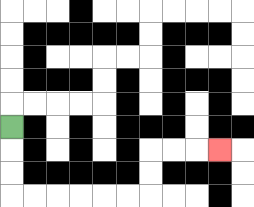{'start': '[0, 5]', 'end': '[9, 6]', 'path_directions': 'D,D,D,R,R,R,R,R,R,U,U,R,R,R', 'path_coordinates': '[[0, 5], [0, 6], [0, 7], [0, 8], [1, 8], [2, 8], [3, 8], [4, 8], [5, 8], [6, 8], [6, 7], [6, 6], [7, 6], [8, 6], [9, 6]]'}